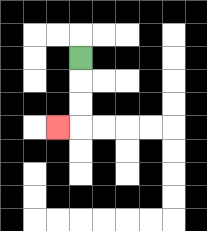{'start': '[3, 2]', 'end': '[2, 5]', 'path_directions': 'D,D,D,L', 'path_coordinates': '[[3, 2], [3, 3], [3, 4], [3, 5], [2, 5]]'}